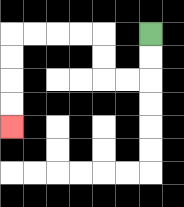{'start': '[6, 1]', 'end': '[0, 5]', 'path_directions': 'D,D,L,L,U,U,L,L,L,L,D,D,D,D', 'path_coordinates': '[[6, 1], [6, 2], [6, 3], [5, 3], [4, 3], [4, 2], [4, 1], [3, 1], [2, 1], [1, 1], [0, 1], [0, 2], [0, 3], [0, 4], [0, 5]]'}